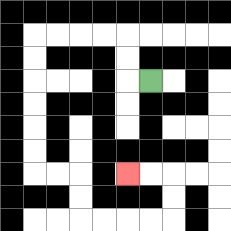{'start': '[6, 3]', 'end': '[5, 7]', 'path_directions': 'L,U,U,L,L,L,L,D,D,D,D,D,D,R,R,D,D,R,R,R,R,U,U,L,L', 'path_coordinates': '[[6, 3], [5, 3], [5, 2], [5, 1], [4, 1], [3, 1], [2, 1], [1, 1], [1, 2], [1, 3], [1, 4], [1, 5], [1, 6], [1, 7], [2, 7], [3, 7], [3, 8], [3, 9], [4, 9], [5, 9], [6, 9], [7, 9], [7, 8], [7, 7], [6, 7], [5, 7]]'}